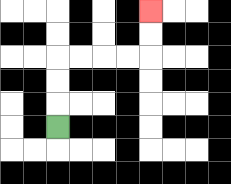{'start': '[2, 5]', 'end': '[6, 0]', 'path_directions': 'U,U,U,R,R,R,R,U,U', 'path_coordinates': '[[2, 5], [2, 4], [2, 3], [2, 2], [3, 2], [4, 2], [5, 2], [6, 2], [6, 1], [6, 0]]'}